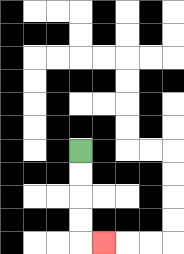{'start': '[3, 6]', 'end': '[4, 10]', 'path_directions': 'D,D,D,D,R', 'path_coordinates': '[[3, 6], [3, 7], [3, 8], [3, 9], [3, 10], [4, 10]]'}